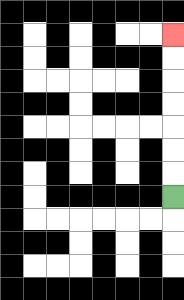{'start': '[7, 8]', 'end': '[7, 1]', 'path_directions': 'U,U,U,U,U,U,U', 'path_coordinates': '[[7, 8], [7, 7], [7, 6], [7, 5], [7, 4], [7, 3], [7, 2], [7, 1]]'}